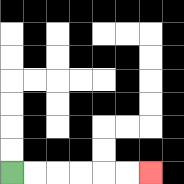{'start': '[0, 7]', 'end': '[6, 7]', 'path_directions': 'R,R,R,R,R,R', 'path_coordinates': '[[0, 7], [1, 7], [2, 7], [3, 7], [4, 7], [5, 7], [6, 7]]'}